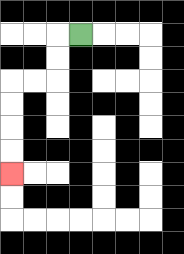{'start': '[3, 1]', 'end': '[0, 7]', 'path_directions': 'L,D,D,L,L,D,D,D,D', 'path_coordinates': '[[3, 1], [2, 1], [2, 2], [2, 3], [1, 3], [0, 3], [0, 4], [0, 5], [0, 6], [0, 7]]'}